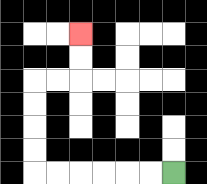{'start': '[7, 7]', 'end': '[3, 1]', 'path_directions': 'L,L,L,L,L,L,U,U,U,U,R,R,U,U', 'path_coordinates': '[[7, 7], [6, 7], [5, 7], [4, 7], [3, 7], [2, 7], [1, 7], [1, 6], [1, 5], [1, 4], [1, 3], [2, 3], [3, 3], [3, 2], [3, 1]]'}